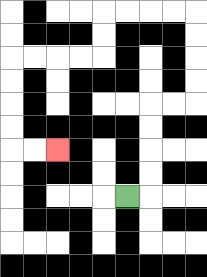{'start': '[5, 8]', 'end': '[2, 6]', 'path_directions': 'R,U,U,U,U,R,R,U,U,U,U,L,L,L,L,D,D,L,L,L,L,D,D,D,D,R,R', 'path_coordinates': '[[5, 8], [6, 8], [6, 7], [6, 6], [6, 5], [6, 4], [7, 4], [8, 4], [8, 3], [8, 2], [8, 1], [8, 0], [7, 0], [6, 0], [5, 0], [4, 0], [4, 1], [4, 2], [3, 2], [2, 2], [1, 2], [0, 2], [0, 3], [0, 4], [0, 5], [0, 6], [1, 6], [2, 6]]'}